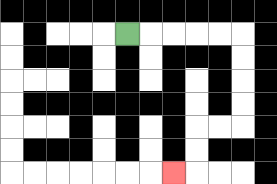{'start': '[5, 1]', 'end': '[7, 7]', 'path_directions': 'R,R,R,R,R,D,D,D,D,L,L,D,D,L', 'path_coordinates': '[[5, 1], [6, 1], [7, 1], [8, 1], [9, 1], [10, 1], [10, 2], [10, 3], [10, 4], [10, 5], [9, 5], [8, 5], [8, 6], [8, 7], [7, 7]]'}